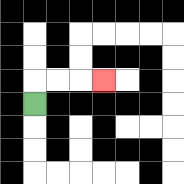{'start': '[1, 4]', 'end': '[4, 3]', 'path_directions': 'U,R,R,R', 'path_coordinates': '[[1, 4], [1, 3], [2, 3], [3, 3], [4, 3]]'}